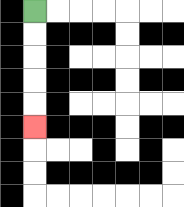{'start': '[1, 0]', 'end': '[1, 5]', 'path_directions': 'D,D,D,D,D', 'path_coordinates': '[[1, 0], [1, 1], [1, 2], [1, 3], [1, 4], [1, 5]]'}